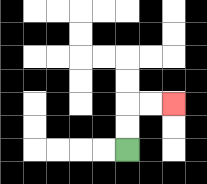{'start': '[5, 6]', 'end': '[7, 4]', 'path_directions': 'U,U,R,R', 'path_coordinates': '[[5, 6], [5, 5], [5, 4], [6, 4], [7, 4]]'}